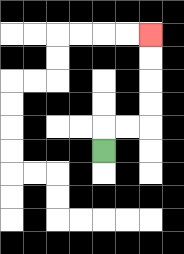{'start': '[4, 6]', 'end': '[6, 1]', 'path_directions': 'U,R,R,U,U,U,U', 'path_coordinates': '[[4, 6], [4, 5], [5, 5], [6, 5], [6, 4], [6, 3], [6, 2], [6, 1]]'}